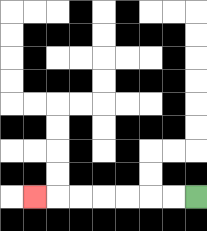{'start': '[8, 8]', 'end': '[1, 8]', 'path_directions': 'L,L,L,L,L,L,L', 'path_coordinates': '[[8, 8], [7, 8], [6, 8], [5, 8], [4, 8], [3, 8], [2, 8], [1, 8]]'}